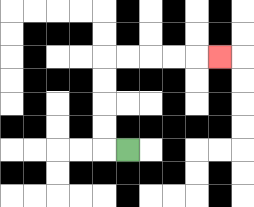{'start': '[5, 6]', 'end': '[9, 2]', 'path_directions': 'L,U,U,U,U,R,R,R,R,R', 'path_coordinates': '[[5, 6], [4, 6], [4, 5], [4, 4], [4, 3], [4, 2], [5, 2], [6, 2], [7, 2], [8, 2], [9, 2]]'}